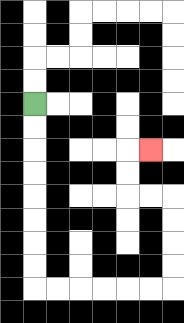{'start': '[1, 4]', 'end': '[6, 6]', 'path_directions': 'D,D,D,D,D,D,D,D,R,R,R,R,R,R,U,U,U,U,L,L,U,U,R', 'path_coordinates': '[[1, 4], [1, 5], [1, 6], [1, 7], [1, 8], [1, 9], [1, 10], [1, 11], [1, 12], [2, 12], [3, 12], [4, 12], [5, 12], [6, 12], [7, 12], [7, 11], [7, 10], [7, 9], [7, 8], [6, 8], [5, 8], [5, 7], [5, 6], [6, 6]]'}